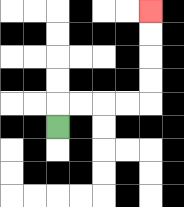{'start': '[2, 5]', 'end': '[6, 0]', 'path_directions': 'U,R,R,R,R,U,U,U,U', 'path_coordinates': '[[2, 5], [2, 4], [3, 4], [4, 4], [5, 4], [6, 4], [6, 3], [6, 2], [6, 1], [6, 0]]'}